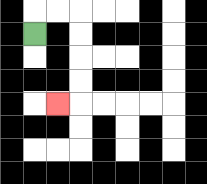{'start': '[1, 1]', 'end': '[2, 4]', 'path_directions': 'U,R,R,D,D,D,D,L', 'path_coordinates': '[[1, 1], [1, 0], [2, 0], [3, 0], [3, 1], [3, 2], [3, 3], [3, 4], [2, 4]]'}